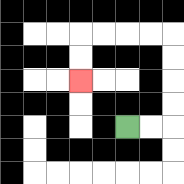{'start': '[5, 5]', 'end': '[3, 3]', 'path_directions': 'R,R,U,U,U,U,L,L,L,L,D,D', 'path_coordinates': '[[5, 5], [6, 5], [7, 5], [7, 4], [7, 3], [7, 2], [7, 1], [6, 1], [5, 1], [4, 1], [3, 1], [3, 2], [3, 3]]'}